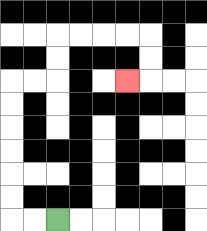{'start': '[2, 9]', 'end': '[5, 3]', 'path_directions': 'L,L,U,U,U,U,U,U,R,R,U,U,R,R,R,R,D,D,L', 'path_coordinates': '[[2, 9], [1, 9], [0, 9], [0, 8], [0, 7], [0, 6], [0, 5], [0, 4], [0, 3], [1, 3], [2, 3], [2, 2], [2, 1], [3, 1], [4, 1], [5, 1], [6, 1], [6, 2], [6, 3], [5, 3]]'}